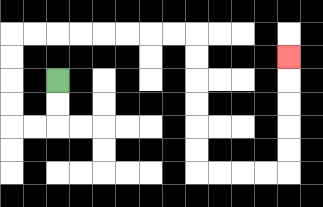{'start': '[2, 3]', 'end': '[12, 2]', 'path_directions': 'D,D,L,L,U,U,U,U,R,R,R,R,R,R,R,R,D,D,D,D,D,D,R,R,R,R,U,U,U,U,U', 'path_coordinates': '[[2, 3], [2, 4], [2, 5], [1, 5], [0, 5], [0, 4], [0, 3], [0, 2], [0, 1], [1, 1], [2, 1], [3, 1], [4, 1], [5, 1], [6, 1], [7, 1], [8, 1], [8, 2], [8, 3], [8, 4], [8, 5], [8, 6], [8, 7], [9, 7], [10, 7], [11, 7], [12, 7], [12, 6], [12, 5], [12, 4], [12, 3], [12, 2]]'}